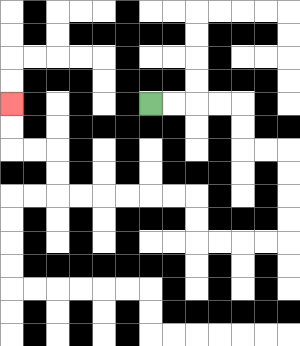{'start': '[6, 4]', 'end': '[0, 4]', 'path_directions': 'R,R,R,R,D,D,R,R,D,D,D,D,L,L,L,L,U,U,L,L,L,L,L,L,U,U,L,L,U,U', 'path_coordinates': '[[6, 4], [7, 4], [8, 4], [9, 4], [10, 4], [10, 5], [10, 6], [11, 6], [12, 6], [12, 7], [12, 8], [12, 9], [12, 10], [11, 10], [10, 10], [9, 10], [8, 10], [8, 9], [8, 8], [7, 8], [6, 8], [5, 8], [4, 8], [3, 8], [2, 8], [2, 7], [2, 6], [1, 6], [0, 6], [0, 5], [0, 4]]'}